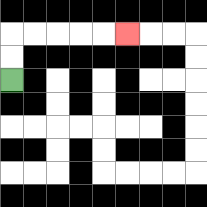{'start': '[0, 3]', 'end': '[5, 1]', 'path_directions': 'U,U,R,R,R,R,R', 'path_coordinates': '[[0, 3], [0, 2], [0, 1], [1, 1], [2, 1], [3, 1], [4, 1], [5, 1]]'}